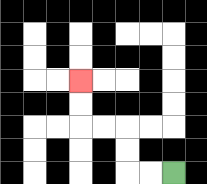{'start': '[7, 7]', 'end': '[3, 3]', 'path_directions': 'L,L,U,U,L,L,U,U', 'path_coordinates': '[[7, 7], [6, 7], [5, 7], [5, 6], [5, 5], [4, 5], [3, 5], [3, 4], [3, 3]]'}